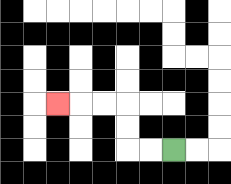{'start': '[7, 6]', 'end': '[2, 4]', 'path_directions': 'L,L,U,U,L,L,L', 'path_coordinates': '[[7, 6], [6, 6], [5, 6], [5, 5], [5, 4], [4, 4], [3, 4], [2, 4]]'}